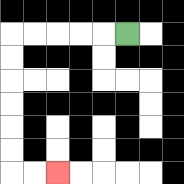{'start': '[5, 1]', 'end': '[2, 7]', 'path_directions': 'L,L,L,L,L,D,D,D,D,D,D,R,R', 'path_coordinates': '[[5, 1], [4, 1], [3, 1], [2, 1], [1, 1], [0, 1], [0, 2], [0, 3], [0, 4], [0, 5], [0, 6], [0, 7], [1, 7], [2, 7]]'}